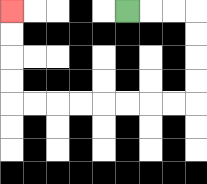{'start': '[5, 0]', 'end': '[0, 0]', 'path_directions': 'R,R,R,D,D,D,D,L,L,L,L,L,L,L,L,U,U,U,U', 'path_coordinates': '[[5, 0], [6, 0], [7, 0], [8, 0], [8, 1], [8, 2], [8, 3], [8, 4], [7, 4], [6, 4], [5, 4], [4, 4], [3, 4], [2, 4], [1, 4], [0, 4], [0, 3], [0, 2], [0, 1], [0, 0]]'}